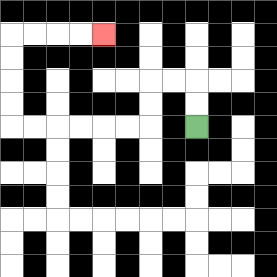{'start': '[8, 5]', 'end': '[4, 1]', 'path_directions': 'U,U,L,L,D,D,L,L,L,L,L,L,U,U,U,U,R,R,R,R', 'path_coordinates': '[[8, 5], [8, 4], [8, 3], [7, 3], [6, 3], [6, 4], [6, 5], [5, 5], [4, 5], [3, 5], [2, 5], [1, 5], [0, 5], [0, 4], [0, 3], [0, 2], [0, 1], [1, 1], [2, 1], [3, 1], [4, 1]]'}